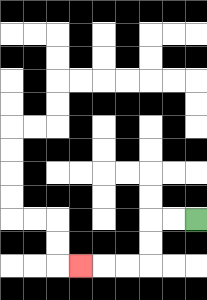{'start': '[8, 9]', 'end': '[3, 11]', 'path_directions': 'L,L,D,D,L,L,L', 'path_coordinates': '[[8, 9], [7, 9], [6, 9], [6, 10], [6, 11], [5, 11], [4, 11], [3, 11]]'}